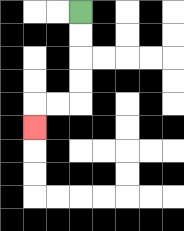{'start': '[3, 0]', 'end': '[1, 5]', 'path_directions': 'D,D,D,D,L,L,D', 'path_coordinates': '[[3, 0], [3, 1], [3, 2], [3, 3], [3, 4], [2, 4], [1, 4], [1, 5]]'}